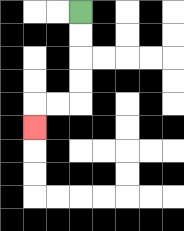{'start': '[3, 0]', 'end': '[1, 5]', 'path_directions': 'D,D,D,D,L,L,D', 'path_coordinates': '[[3, 0], [3, 1], [3, 2], [3, 3], [3, 4], [2, 4], [1, 4], [1, 5]]'}